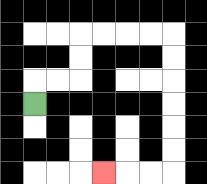{'start': '[1, 4]', 'end': '[4, 7]', 'path_directions': 'U,R,R,U,U,R,R,R,R,D,D,D,D,D,D,L,L,L', 'path_coordinates': '[[1, 4], [1, 3], [2, 3], [3, 3], [3, 2], [3, 1], [4, 1], [5, 1], [6, 1], [7, 1], [7, 2], [7, 3], [7, 4], [7, 5], [7, 6], [7, 7], [6, 7], [5, 7], [4, 7]]'}